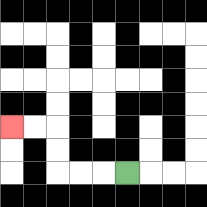{'start': '[5, 7]', 'end': '[0, 5]', 'path_directions': 'L,L,L,U,U,L,L', 'path_coordinates': '[[5, 7], [4, 7], [3, 7], [2, 7], [2, 6], [2, 5], [1, 5], [0, 5]]'}